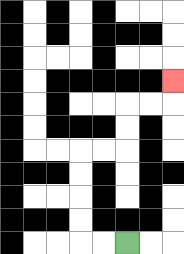{'start': '[5, 10]', 'end': '[7, 3]', 'path_directions': 'L,L,U,U,U,U,R,R,U,U,R,R,U', 'path_coordinates': '[[5, 10], [4, 10], [3, 10], [3, 9], [3, 8], [3, 7], [3, 6], [4, 6], [5, 6], [5, 5], [5, 4], [6, 4], [7, 4], [7, 3]]'}